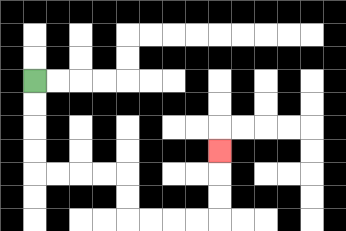{'start': '[1, 3]', 'end': '[9, 6]', 'path_directions': 'D,D,D,D,R,R,R,R,D,D,R,R,R,R,U,U,U', 'path_coordinates': '[[1, 3], [1, 4], [1, 5], [1, 6], [1, 7], [2, 7], [3, 7], [4, 7], [5, 7], [5, 8], [5, 9], [6, 9], [7, 9], [8, 9], [9, 9], [9, 8], [9, 7], [9, 6]]'}